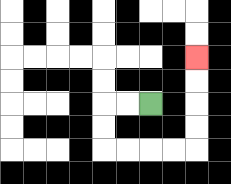{'start': '[6, 4]', 'end': '[8, 2]', 'path_directions': 'L,L,D,D,R,R,R,R,U,U,U,U', 'path_coordinates': '[[6, 4], [5, 4], [4, 4], [4, 5], [4, 6], [5, 6], [6, 6], [7, 6], [8, 6], [8, 5], [8, 4], [8, 3], [8, 2]]'}